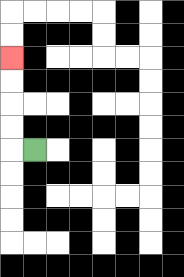{'start': '[1, 6]', 'end': '[0, 2]', 'path_directions': 'L,U,U,U,U', 'path_coordinates': '[[1, 6], [0, 6], [0, 5], [0, 4], [0, 3], [0, 2]]'}